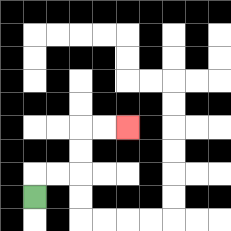{'start': '[1, 8]', 'end': '[5, 5]', 'path_directions': 'U,R,R,U,U,R,R', 'path_coordinates': '[[1, 8], [1, 7], [2, 7], [3, 7], [3, 6], [3, 5], [4, 5], [5, 5]]'}